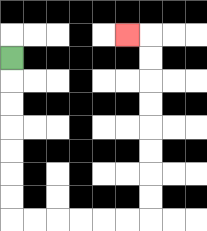{'start': '[0, 2]', 'end': '[5, 1]', 'path_directions': 'D,D,D,D,D,D,D,R,R,R,R,R,R,U,U,U,U,U,U,U,U,L', 'path_coordinates': '[[0, 2], [0, 3], [0, 4], [0, 5], [0, 6], [0, 7], [0, 8], [0, 9], [1, 9], [2, 9], [3, 9], [4, 9], [5, 9], [6, 9], [6, 8], [6, 7], [6, 6], [6, 5], [6, 4], [6, 3], [6, 2], [6, 1], [5, 1]]'}